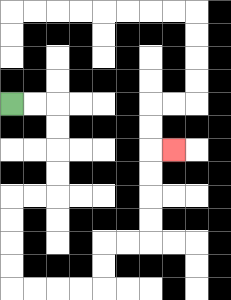{'start': '[0, 4]', 'end': '[7, 6]', 'path_directions': 'R,R,D,D,D,D,L,L,D,D,D,D,R,R,R,R,U,U,R,R,U,U,U,U,R', 'path_coordinates': '[[0, 4], [1, 4], [2, 4], [2, 5], [2, 6], [2, 7], [2, 8], [1, 8], [0, 8], [0, 9], [0, 10], [0, 11], [0, 12], [1, 12], [2, 12], [3, 12], [4, 12], [4, 11], [4, 10], [5, 10], [6, 10], [6, 9], [6, 8], [6, 7], [6, 6], [7, 6]]'}